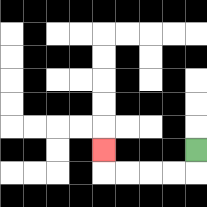{'start': '[8, 6]', 'end': '[4, 6]', 'path_directions': 'D,L,L,L,L,U', 'path_coordinates': '[[8, 6], [8, 7], [7, 7], [6, 7], [5, 7], [4, 7], [4, 6]]'}